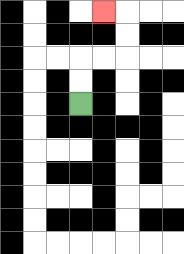{'start': '[3, 4]', 'end': '[4, 0]', 'path_directions': 'U,U,R,R,U,U,L', 'path_coordinates': '[[3, 4], [3, 3], [3, 2], [4, 2], [5, 2], [5, 1], [5, 0], [4, 0]]'}